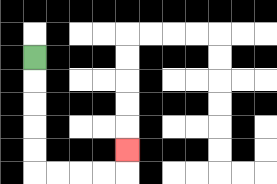{'start': '[1, 2]', 'end': '[5, 6]', 'path_directions': 'D,D,D,D,D,R,R,R,R,U', 'path_coordinates': '[[1, 2], [1, 3], [1, 4], [1, 5], [1, 6], [1, 7], [2, 7], [3, 7], [4, 7], [5, 7], [5, 6]]'}